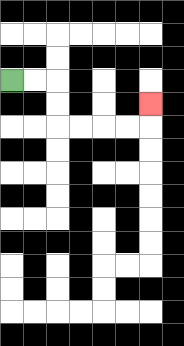{'start': '[0, 3]', 'end': '[6, 4]', 'path_directions': 'R,R,D,D,R,R,R,R,U', 'path_coordinates': '[[0, 3], [1, 3], [2, 3], [2, 4], [2, 5], [3, 5], [4, 5], [5, 5], [6, 5], [6, 4]]'}